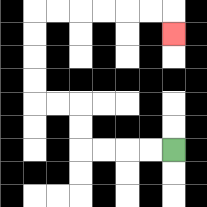{'start': '[7, 6]', 'end': '[7, 1]', 'path_directions': 'L,L,L,L,U,U,L,L,U,U,U,U,R,R,R,R,R,R,D', 'path_coordinates': '[[7, 6], [6, 6], [5, 6], [4, 6], [3, 6], [3, 5], [3, 4], [2, 4], [1, 4], [1, 3], [1, 2], [1, 1], [1, 0], [2, 0], [3, 0], [4, 0], [5, 0], [6, 0], [7, 0], [7, 1]]'}